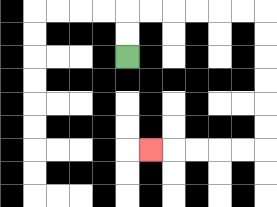{'start': '[5, 2]', 'end': '[6, 6]', 'path_directions': 'U,U,R,R,R,R,R,R,D,D,D,D,D,D,L,L,L,L,L', 'path_coordinates': '[[5, 2], [5, 1], [5, 0], [6, 0], [7, 0], [8, 0], [9, 0], [10, 0], [11, 0], [11, 1], [11, 2], [11, 3], [11, 4], [11, 5], [11, 6], [10, 6], [9, 6], [8, 6], [7, 6], [6, 6]]'}